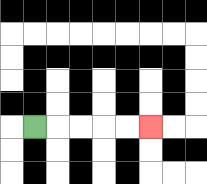{'start': '[1, 5]', 'end': '[6, 5]', 'path_directions': 'R,R,R,R,R', 'path_coordinates': '[[1, 5], [2, 5], [3, 5], [4, 5], [5, 5], [6, 5]]'}